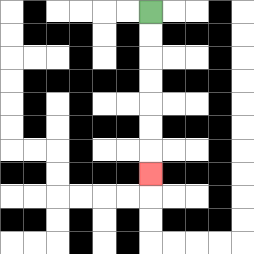{'start': '[6, 0]', 'end': '[6, 7]', 'path_directions': 'D,D,D,D,D,D,D', 'path_coordinates': '[[6, 0], [6, 1], [6, 2], [6, 3], [6, 4], [6, 5], [6, 6], [6, 7]]'}